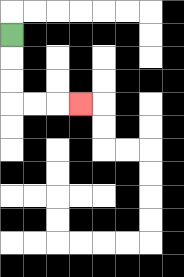{'start': '[0, 1]', 'end': '[3, 4]', 'path_directions': 'D,D,D,R,R,R', 'path_coordinates': '[[0, 1], [0, 2], [0, 3], [0, 4], [1, 4], [2, 4], [3, 4]]'}